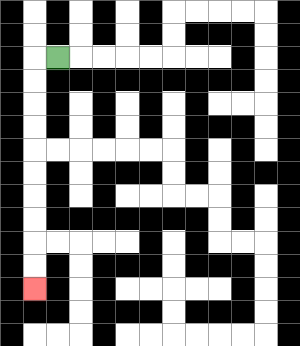{'start': '[2, 2]', 'end': '[1, 12]', 'path_directions': 'L,D,D,D,D,D,D,D,D,D,D', 'path_coordinates': '[[2, 2], [1, 2], [1, 3], [1, 4], [1, 5], [1, 6], [1, 7], [1, 8], [1, 9], [1, 10], [1, 11], [1, 12]]'}